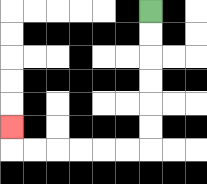{'start': '[6, 0]', 'end': '[0, 5]', 'path_directions': 'D,D,D,D,D,D,L,L,L,L,L,L,U', 'path_coordinates': '[[6, 0], [6, 1], [6, 2], [6, 3], [6, 4], [6, 5], [6, 6], [5, 6], [4, 6], [3, 6], [2, 6], [1, 6], [0, 6], [0, 5]]'}